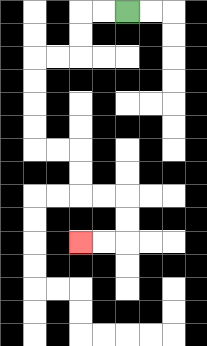{'start': '[5, 0]', 'end': '[3, 10]', 'path_directions': 'L,L,D,D,L,L,D,D,D,D,R,R,D,D,R,R,D,D,L,L', 'path_coordinates': '[[5, 0], [4, 0], [3, 0], [3, 1], [3, 2], [2, 2], [1, 2], [1, 3], [1, 4], [1, 5], [1, 6], [2, 6], [3, 6], [3, 7], [3, 8], [4, 8], [5, 8], [5, 9], [5, 10], [4, 10], [3, 10]]'}